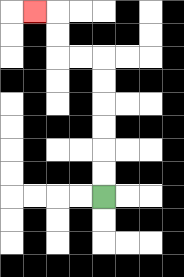{'start': '[4, 8]', 'end': '[1, 0]', 'path_directions': 'U,U,U,U,U,U,L,L,U,U,L', 'path_coordinates': '[[4, 8], [4, 7], [4, 6], [4, 5], [4, 4], [4, 3], [4, 2], [3, 2], [2, 2], [2, 1], [2, 0], [1, 0]]'}